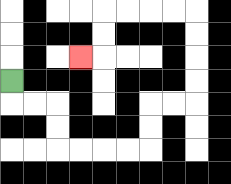{'start': '[0, 3]', 'end': '[3, 2]', 'path_directions': 'D,R,R,D,D,R,R,R,R,U,U,R,R,U,U,U,U,L,L,L,L,D,D,L', 'path_coordinates': '[[0, 3], [0, 4], [1, 4], [2, 4], [2, 5], [2, 6], [3, 6], [4, 6], [5, 6], [6, 6], [6, 5], [6, 4], [7, 4], [8, 4], [8, 3], [8, 2], [8, 1], [8, 0], [7, 0], [6, 0], [5, 0], [4, 0], [4, 1], [4, 2], [3, 2]]'}